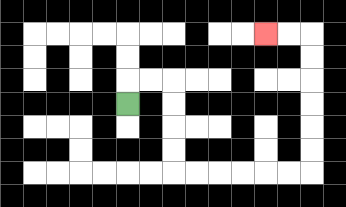{'start': '[5, 4]', 'end': '[11, 1]', 'path_directions': 'U,R,R,D,D,D,D,R,R,R,R,R,R,U,U,U,U,U,U,L,L', 'path_coordinates': '[[5, 4], [5, 3], [6, 3], [7, 3], [7, 4], [7, 5], [7, 6], [7, 7], [8, 7], [9, 7], [10, 7], [11, 7], [12, 7], [13, 7], [13, 6], [13, 5], [13, 4], [13, 3], [13, 2], [13, 1], [12, 1], [11, 1]]'}